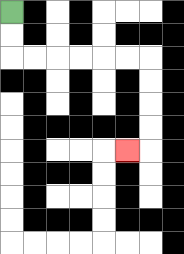{'start': '[0, 0]', 'end': '[5, 6]', 'path_directions': 'D,D,R,R,R,R,R,R,D,D,D,D,L', 'path_coordinates': '[[0, 0], [0, 1], [0, 2], [1, 2], [2, 2], [3, 2], [4, 2], [5, 2], [6, 2], [6, 3], [6, 4], [6, 5], [6, 6], [5, 6]]'}